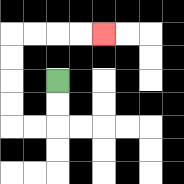{'start': '[2, 3]', 'end': '[4, 1]', 'path_directions': 'D,D,L,L,U,U,U,U,R,R,R,R', 'path_coordinates': '[[2, 3], [2, 4], [2, 5], [1, 5], [0, 5], [0, 4], [0, 3], [0, 2], [0, 1], [1, 1], [2, 1], [3, 1], [4, 1]]'}